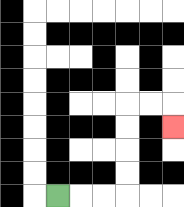{'start': '[2, 8]', 'end': '[7, 5]', 'path_directions': 'R,R,R,U,U,U,U,R,R,D', 'path_coordinates': '[[2, 8], [3, 8], [4, 8], [5, 8], [5, 7], [5, 6], [5, 5], [5, 4], [6, 4], [7, 4], [7, 5]]'}